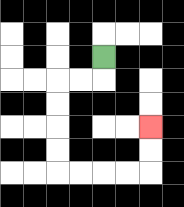{'start': '[4, 2]', 'end': '[6, 5]', 'path_directions': 'D,L,L,D,D,D,D,R,R,R,R,U,U', 'path_coordinates': '[[4, 2], [4, 3], [3, 3], [2, 3], [2, 4], [2, 5], [2, 6], [2, 7], [3, 7], [4, 7], [5, 7], [6, 7], [6, 6], [6, 5]]'}